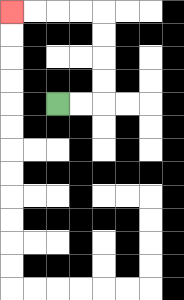{'start': '[2, 4]', 'end': '[0, 0]', 'path_directions': 'R,R,U,U,U,U,L,L,L,L', 'path_coordinates': '[[2, 4], [3, 4], [4, 4], [4, 3], [4, 2], [4, 1], [4, 0], [3, 0], [2, 0], [1, 0], [0, 0]]'}